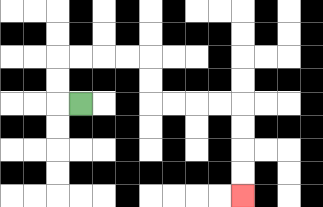{'start': '[3, 4]', 'end': '[10, 8]', 'path_directions': 'L,U,U,R,R,R,R,D,D,R,R,R,R,D,D,D,D', 'path_coordinates': '[[3, 4], [2, 4], [2, 3], [2, 2], [3, 2], [4, 2], [5, 2], [6, 2], [6, 3], [6, 4], [7, 4], [8, 4], [9, 4], [10, 4], [10, 5], [10, 6], [10, 7], [10, 8]]'}